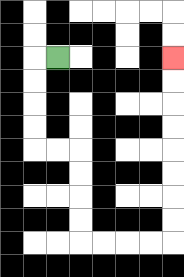{'start': '[2, 2]', 'end': '[7, 2]', 'path_directions': 'L,D,D,D,D,R,R,D,D,D,D,R,R,R,R,U,U,U,U,U,U,U,U', 'path_coordinates': '[[2, 2], [1, 2], [1, 3], [1, 4], [1, 5], [1, 6], [2, 6], [3, 6], [3, 7], [3, 8], [3, 9], [3, 10], [4, 10], [5, 10], [6, 10], [7, 10], [7, 9], [7, 8], [7, 7], [7, 6], [7, 5], [7, 4], [7, 3], [7, 2]]'}